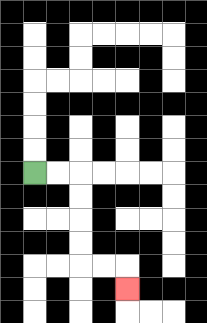{'start': '[1, 7]', 'end': '[5, 12]', 'path_directions': 'R,R,D,D,D,D,R,R,D', 'path_coordinates': '[[1, 7], [2, 7], [3, 7], [3, 8], [3, 9], [3, 10], [3, 11], [4, 11], [5, 11], [5, 12]]'}